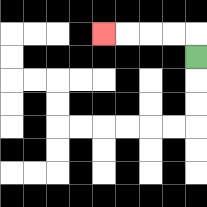{'start': '[8, 2]', 'end': '[4, 1]', 'path_directions': 'U,L,L,L,L', 'path_coordinates': '[[8, 2], [8, 1], [7, 1], [6, 1], [5, 1], [4, 1]]'}